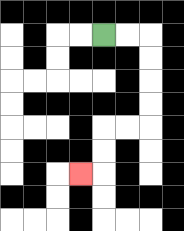{'start': '[4, 1]', 'end': '[3, 7]', 'path_directions': 'R,R,D,D,D,D,L,L,D,D,L', 'path_coordinates': '[[4, 1], [5, 1], [6, 1], [6, 2], [6, 3], [6, 4], [6, 5], [5, 5], [4, 5], [4, 6], [4, 7], [3, 7]]'}